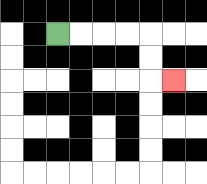{'start': '[2, 1]', 'end': '[7, 3]', 'path_directions': 'R,R,R,R,D,D,R', 'path_coordinates': '[[2, 1], [3, 1], [4, 1], [5, 1], [6, 1], [6, 2], [6, 3], [7, 3]]'}